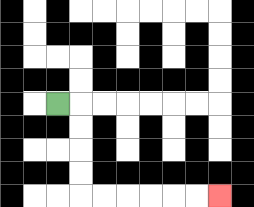{'start': '[2, 4]', 'end': '[9, 8]', 'path_directions': 'R,D,D,D,D,R,R,R,R,R,R', 'path_coordinates': '[[2, 4], [3, 4], [3, 5], [3, 6], [3, 7], [3, 8], [4, 8], [5, 8], [6, 8], [7, 8], [8, 8], [9, 8]]'}